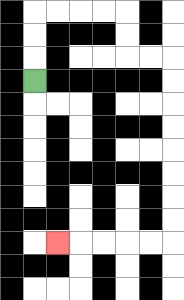{'start': '[1, 3]', 'end': '[2, 10]', 'path_directions': 'U,U,U,R,R,R,R,D,D,R,R,D,D,D,D,D,D,D,D,L,L,L,L,L', 'path_coordinates': '[[1, 3], [1, 2], [1, 1], [1, 0], [2, 0], [3, 0], [4, 0], [5, 0], [5, 1], [5, 2], [6, 2], [7, 2], [7, 3], [7, 4], [7, 5], [7, 6], [7, 7], [7, 8], [7, 9], [7, 10], [6, 10], [5, 10], [4, 10], [3, 10], [2, 10]]'}